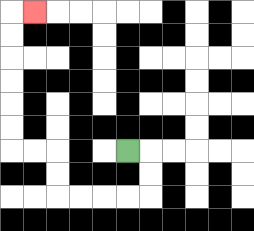{'start': '[5, 6]', 'end': '[1, 0]', 'path_directions': 'R,D,D,L,L,L,L,U,U,L,L,U,U,U,U,U,U,R', 'path_coordinates': '[[5, 6], [6, 6], [6, 7], [6, 8], [5, 8], [4, 8], [3, 8], [2, 8], [2, 7], [2, 6], [1, 6], [0, 6], [0, 5], [0, 4], [0, 3], [0, 2], [0, 1], [0, 0], [1, 0]]'}